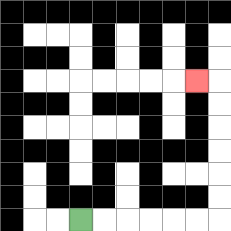{'start': '[3, 9]', 'end': '[8, 3]', 'path_directions': 'R,R,R,R,R,R,U,U,U,U,U,U,L', 'path_coordinates': '[[3, 9], [4, 9], [5, 9], [6, 9], [7, 9], [8, 9], [9, 9], [9, 8], [9, 7], [9, 6], [9, 5], [9, 4], [9, 3], [8, 3]]'}